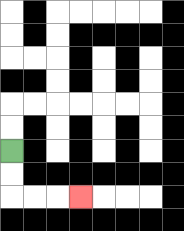{'start': '[0, 6]', 'end': '[3, 8]', 'path_directions': 'D,D,R,R,R', 'path_coordinates': '[[0, 6], [0, 7], [0, 8], [1, 8], [2, 8], [3, 8]]'}